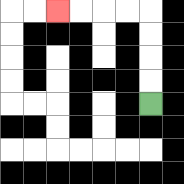{'start': '[6, 4]', 'end': '[2, 0]', 'path_directions': 'U,U,U,U,L,L,L,L', 'path_coordinates': '[[6, 4], [6, 3], [6, 2], [6, 1], [6, 0], [5, 0], [4, 0], [3, 0], [2, 0]]'}